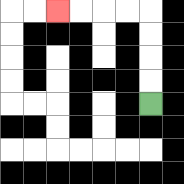{'start': '[6, 4]', 'end': '[2, 0]', 'path_directions': 'U,U,U,U,L,L,L,L', 'path_coordinates': '[[6, 4], [6, 3], [6, 2], [6, 1], [6, 0], [5, 0], [4, 0], [3, 0], [2, 0]]'}